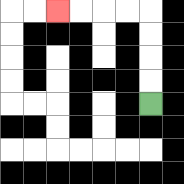{'start': '[6, 4]', 'end': '[2, 0]', 'path_directions': 'U,U,U,U,L,L,L,L', 'path_coordinates': '[[6, 4], [6, 3], [6, 2], [6, 1], [6, 0], [5, 0], [4, 0], [3, 0], [2, 0]]'}